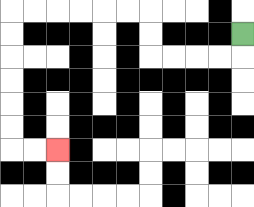{'start': '[10, 1]', 'end': '[2, 6]', 'path_directions': 'D,L,L,L,L,U,U,L,L,L,L,L,L,D,D,D,D,D,D,R,R', 'path_coordinates': '[[10, 1], [10, 2], [9, 2], [8, 2], [7, 2], [6, 2], [6, 1], [6, 0], [5, 0], [4, 0], [3, 0], [2, 0], [1, 0], [0, 0], [0, 1], [0, 2], [0, 3], [0, 4], [0, 5], [0, 6], [1, 6], [2, 6]]'}